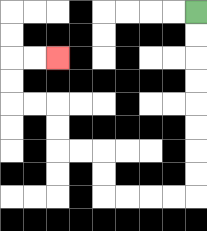{'start': '[8, 0]', 'end': '[2, 2]', 'path_directions': 'D,D,D,D,D,D,D,D,L,L,L,L,U,U,L,L,U,U,L,L,U,U,R,R', 'path_coordinates': '[[8, 0], [8, 1], [8, 2], [8, 3], [8, 4], [8, 5], [8, 6], [8, 7], [8, 8], [7, 8], [6, 8], [5, 8], [4, 8], [4, 7], [4, 6], [3, 6], [2, 6], [2, 5], [2, 4], [1, 4], [0, 4], [0, 3], [0, 2], [1, 2], [2, 2]]'}